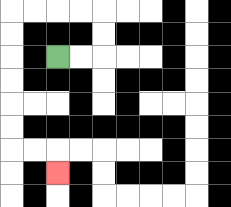{'start': '[2, 2]', 'end': '[2, 7]', 'path_directions': 'R,R,U,U,L,L,L,L,D,D,D,D,D,D,R,R,D', 'path_coordinates': '[[2, 2], [3, 2], [4, 2], [4, 1], [4, 0], [3, 0], [2, 0], [1, 0], [0, 0], [0, 1], [0, 2], [0, 3], [0, 4], [0, 5], [0, 6], [1, 6], [2, 6], [2, 7]]'}